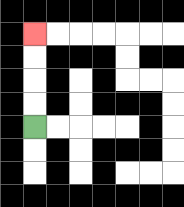{'start': '[1, 5]', 'end': '[1, 1]', 'path_directions': 'U,U,U,U', 'path_coordinates': '[[1, 5], [1, 4], [1, 3], [1, 2], [1, 1]]'}